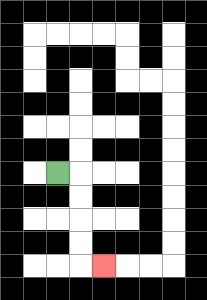{'start': '[2, 7]', 'end': '[4, 11]', 'path_directions': 'R,D,D,D,D,R', 'path_coordinates': '[[2, 7], [3, 7], [3, 8], [3, 9], [3, 10], [3, 11], [4, 11]]'}